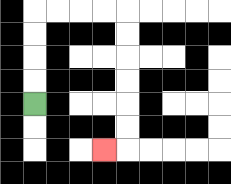{'start': '[1, 4]', 'end': '[4, 6]', 'path_directions': 'U,U,U,U,R,R,R,R,D,D,D,D,D,D,L', 'path_coordinates': '[[1, 4], [1, 3], [1, 2], [1, 1], [1, 0], [2, 0], [3, 0], [4, 0], [5, 0], [5, 1], [5, 2], [5, 3], [5, 4], [5, 5], [5, 6], [4, 6]]'}